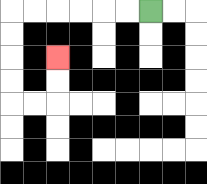{'start': '[6, 0]', 'end': '[2, 2]', 'path_directions': 'L,L,L,L,L,L,D,D,D,D,R,R,U,U', 'path_coordinates': '[[6, 0], [5, 0], [4, 0], [3, 0], [2, 0], [1, 0], [0, 0], [0, 1], [0, 2], [0, 3], [0, 4], [1, 4], [2, 4], [2, 3], [2, 2]]'}